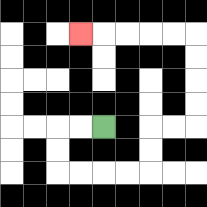{'start': '[4, 5]', 'end': '[3, 1]', 'path_directions': 'L,L,D,D,R,R,R,R,U,U,R,R,U,U,U,U,L,L,L,L,L', 'path_coordinates': '[[4, 5], [3, 5], [2, 5], [2, 6], [2, 7], [3, 7], [4, 7], [5, 7], [6, 7], [6, 6], [6, 5], [7, 5], [8, 5], [8, 4], [8, 3], [8, 2], [8, 1], [7, 1], [6, 1], [5, 1], [4, 1], [3, 1]]'}